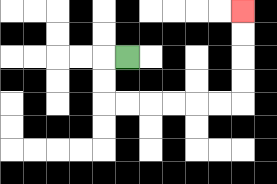{'start': '[5, 2]', 'end': '[10, 0]', 'path_directions': 'L,D,D,R,R,R,R,R,R,U,U,U,U', 'path_coordinates': '[[5, 2], [4, 2], [4, 3], [4, 4], [5, 4], [6, 4], [7, 4], [8, 4], [9, 4], [10, 4], [10, 3], [10, 2], [10, 1], [10, 0]]'}